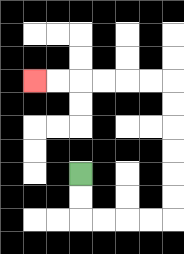{'start': '[3, 7]', 'end': '[1, 3]', 'path_directions': 'D,D,R,R,R,R,U,U,U,U,U,U,L,L,L,L,L,L', 'path_coordinates': '[[3, 7], [3, 8], [3, 9], [4, 9], [5, 9], [6, 9], [7, 9], [7, 8], [7, 7], [7, 6], [7, 5], [7, 4], [7, 3], [6, 3], [5, 3], [4, 3], [3, 3], [2, 3], [1, 3]]'}